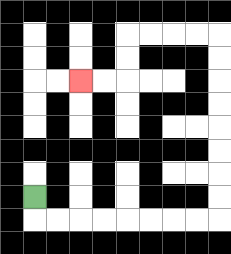{'start': '[1, 8]', 'end': '[3, 3]', 'path_directions': 'D,R,R,R,R,R,R,R,R,U,U,U,U,U,U,U,U,L,L,L,L,D,D,L,L', 'path_coordinates': '[[1, 8], [1, 9], [2, 9], [3, 9], [4, 9], [5, 9], [6, 9], [7, 9], [8, 9], [9, 9], [9, 8], [9, 7], [9, 6], [9, 5], [9, 4], [9, 3], [9, 2], [9, 1], [8, 1], [7, 1], [6, 1], [5, 1], [5, 2], [5, 3], [4, 3], [3, 3]]'}